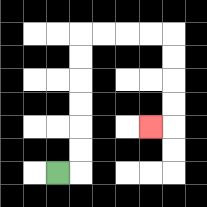{'start': '[2, 7]', 'end': '[6, 5]', 'path_directions': 'R,U,U,U,U,U,U,R,R,R,R,D,D,D,D,L', 'path_coordinates': '[[2, 7], [3, 7], [3, 6], [3, 5], [3, 4], [3, 3], [3, 2], [3, 1], [4, 1], [5, 1], [6, 1], [7, 1], [7, 2], [7, 3], [7, 4], [7, 5], [6, 5]]'}